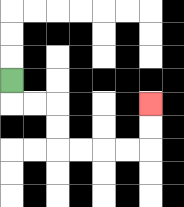{'start': '[0, 3]', 'end': '[6, 4]', 'path_directions': 'D,R,R,D,D,R,R,R,R,U,U', 'path_coordinates': '[[0, 3], [0, 4], [1, 4], [2, 4], [2, 5], [2, 6], [3, 6], [4, 6], [5, 6], [6, 6], [6, 5], [6, 4]]'}